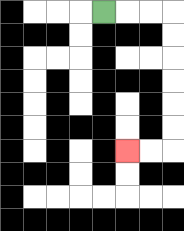{'start': '[4, 0]', 'end': '[5, 6]', 'path_directions': 'R,R,R,D,D,D,D,D,D,L,L', 'path_coordinates': '[[4, 0], [5, 0], [6, 0], [7, 0], [7, 1], [7, 2], [7, 3], [7, 4], [7, 5], [7, 6], [6, 6], [5, 6]]'}